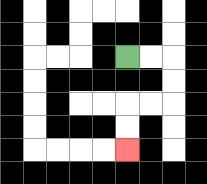{'start': '[5, 2]', 'end': '[5, 6]', 'path_directions': 'R,R,D,D,L,L,D,D', 'path_coordinates': '[[5, 2], [6, 2], [7, 2], [7, 3], [7, 4], [6, 4], [5, 4], [5, 5], [5, 6]]'}